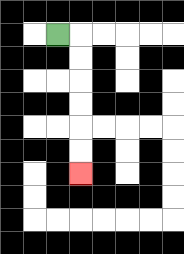{'start': '[2, 1]', 'end': '[3, 7]', 'path_directions': 'R,D,D,D,D,D,D', 'path_coordinates': '[[2, 1], [3, 1], [3, 2], [3, 3], [3, 4], [3, 5], [3, 6], [3, 7]]'}